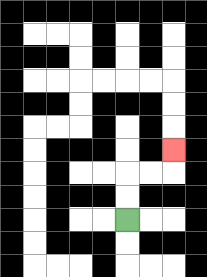{'start': '[5, 9]', 'end': '[7, 6]', 'path_directions': 'U,U,R,R,U', 'path_coordinates': '[[5, 9], [5, 8], [5, 7], [6, 7], [7, 7], [7, 6]]'}